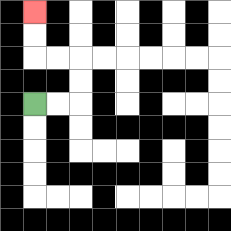{'start': '[1, 4]', 'end': '[1, 0]', 'path_directions': 'R,R,U,U,L,L,U,U', 'path_coordinates': '[[1, 4], [2, 4], [3, 4], [3, 3], [3, 2], [2, 2], [1, 2], [1, 1], [1, 0]]'}